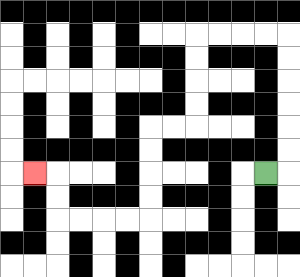{'start': '[11, 7]', 'end': '[1, 7]', 'path_directions': 'R,U,U,U,U,U,U,L,L,L,L,D,D,D,D,L,L,D,D,D,D,L,L,L,L,U,U,L', 'path_coordinates': '[[11, 7], [12, 7], [12, 6], [12, 5], [12, 4], [12, 3], [12, 2], [12, 1], [11, 1], [10, 1], [9, 1], [8, 1], [8, 2], [8, 3], [8, 4], [8, 5], [7, 5], [6, 5], [6, 6], [6, 7], [6, 8], [6, 9], [5, 9], [4, 9], [3, 9], [2, 9], [2, 8], [2, 7], [1, 7]]'}